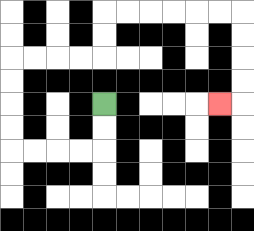{'start': '[4, 4]', 'end': '[9, 4]', 'path_directions': 'D,D,L,L,L,L,U,U,U,U,R,R,R,R,U,U,R,R,R,R,R,R,D,D,D,D,L', 'path_coordinates': '[[4, 4], [4, 5], [4, 6], [3, 6], [2, 6], [1, 6], [0, 6], [0, 5], [0, 4], [0, 3], [0, 2], [1, 2], [2, 2], [3, 2], [4, 2], [4, 1], [4, 0], [5, 0], [6, 0], [7, 0], [8, 0], [9, 0], [10, 0], [10, 1], [10, 2], [10, 3], [10, 4], [9, 4]]'}